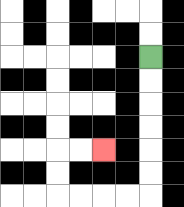{'start': '[6, 2]', 'end': '[4, 6]', 'path_directions': 'D,D,D,D,D,D,L,L,L,L,U,U,R,R', 'path_coordinates': '[[6, 2], [6, 3], [6, 4], [6, 5], [6, 6], [6, 7], [6, 8], [5, 8], [4, 8], [3, 8], [2, 8], [2, 7], [2, 6], [3, 6], [4, 6]]'}